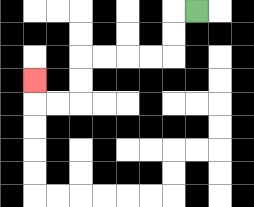{'start': '[8, 0]', 'end': '[1, 3]', 'path_directions': 'L,D,D,L,L,L,L,D,D,L,L,U', 'path_coordinates': '[[8, 0], [7, 0], [7, 1], [7, 2], [6, 2], [5, 2], [4, 2], [3, 2], [3, 3], [3, 4], [2, 4], [1, 4], [1, 3]]'}